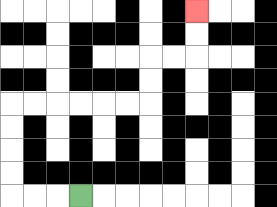{'start': '[3, 8]', 'end': '[8, 0]', 'path_directions': 'L,L,L,U,U,U,U,R,R,R,R,R,R,U,U,R,R,U,U', 'path_coordinates': '[[3, 8], [2, 8], [1, 8], [0, 8], [0, 7], [0, 6], [0, 5], [0, 4], [1, 4], [2, 4], [3, 4], [4, 4], [5, 4], [6, 4], [6, 3], [6, 2], [7, 2], [8, 2], [8, 1], [8, 0]]'}